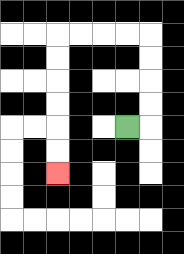{'start': '[5, 5]', 'end': '[2, 7]', 'path_directions': 'R,U,U,U,U,L,L,L,L,D,D,D,D,D,D', 'path_coordinates': '[[5, 5], [6, 5], [6, 4], [6, 3], [6, 2], [6, 1], [5, 1], [4, 1], [3, 1], [2, 1], [2, 2], [2, 3], [2, 4], [2, 5], [2, 6], [2, 7]]'}